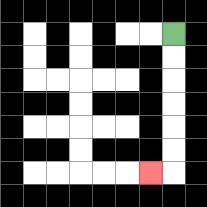{'start': '[7, 1]', 'end': '[6, 7]', 'path_directions': 'D,D,D,D,D,D,L', 'path_coordinates': '[[7, 1], [7, 2], [7, 3], [7, 4], [7, 5], [7, 6], [7, 7], [6, 7]]'}